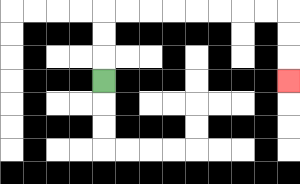{'start': '[4, 3]', 'end': '[12, 3]', 'path_directions': 'U,U,U,R,R,R,R,R,R,R,R,D,D,D', 'path_coordinates': '[[4, 3], [4, 2], [4, 1], [4, 0], [5, 0], [6, 0], [7, 0], [8, 0], [9, 0], [10, 0], [11, 0], [12, 0], [12, 1], [12, 2], [12, 3]]'}